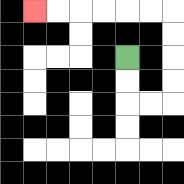{'start': '[5, 2]', 'end': '[1, 0]', 'path_directions': 'D,D,R,R,U,U,U,U,L,L,L,L,L,L', 'path_coordinates': '[[5, 2], [5, 3], [5, 4], [6, 4], [7, 4], [7, 3], [7, 2], [7, 1], [7, 0], [6, 0], [5, 0], [4, 0], [3, 0], [2, 0], [1, 0]]'}